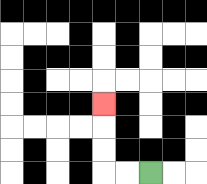{'start': '[6, 7]', 'end': '[4, 4]', 'path_directions': 'L,L,U,U,U', 'path_coordinates': '[[6, 7], [5, 7], [4, 7], [4, 6], [4, 5], [4, 4]]'}